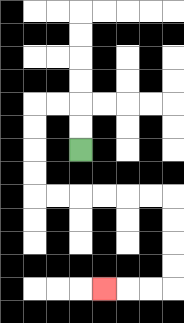{'start': '[3, 6]', 'end': '[4, 12]', 'path_directions': 'U,U,L,L,D,D,D,D,R,R,R,R,R,R,D,D,D,D,L,L,L', 'path_coordinates': '[[3, 6], [3, 5], [3, 4], [2, 4], [1, 4], [1, 5], [1, 6], [1, 7], [1, 8], [2, 8], [3, 8], [4, 8], [5, 8], [6, 8], [7, 8], [7, 9], [7, 10], [7, 11], [7, 12], [6, 12], [5, 12], [4, 12]]'}